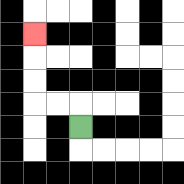{'start': '[3, 5]', 'end': '[1, 1]', 'path_directions': 'U,L,L,U,U,U', 'path_coordinates': '[[3, 5], [3, 4], [2, 4], [1, 4], [1, 3], [1, 2], [1, 1]]'}